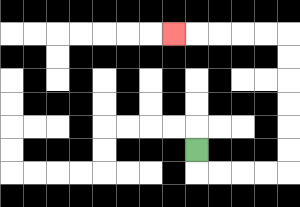{'start': '[8, 6]', 'end': '[7, 1]', 'path_directions': 'D,R,R,R,R,U,U,U,U,U,U,L,L,L,L,L', 'path_coordinates': '[[8, 6], [8, 7], [9, 7], [10, 7], [11, 7], [12, 7], [12, 6], [12, 5], [12, 4], [12, 3], [12, 2], [12, 1], [11, 1], [10, 1], [9, 1], [8, 1], [7, 1]]'}